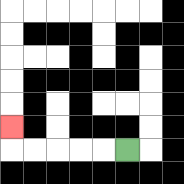{'start': '[5, 6]', 'end': '[0, 5]', 'path_directions': 'L,L,L,L,L,U', 'path_coordinates': '[[5, 6], [4, 6], [3, 6], [2, 6], [1, 6], [0, 6], [0, 5]]'}